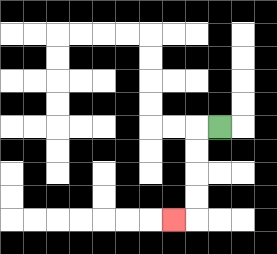{'start': '[9, 5]', 'end': '[7, 9]', 'path_directions': 'L,D,D,D,D,L', 'path_coordinates': '[[9, 5], [8, 5], [8, 6], [8, 7], [8, 8], [8, 9], [7, 9]]'}